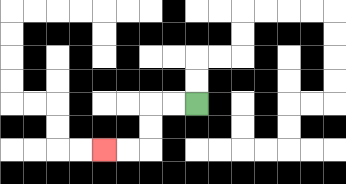{'start': '[8, 4]', 'end': '[4, 6]', 'path_directions': 'L,L,D,D,L,L', 'path_coordinates': '[[8, 4], [7, 4], [6, 4], [6, 5], [6, 6], [5, 6], [4, 6]]'}